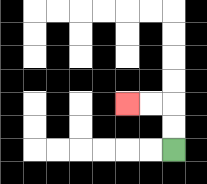{'start': '[7, 6]', 'end': '[5, 4]', 'path_directions': 'U,U,L,L', 'path_coordinates': '[[7, 6], [7, 5], [7, 4], [6, 4], [5, 4]]'}